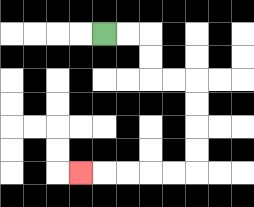{'start': '[4, 1]', 'end': '[3, 7]', 'path_directions': 'R,R,D,D,R,R,D,D,D,D,L,L,L,L,L', 'path_coordinates': '[[4, 1], [5, 1], [6, 1], [6, 2], [6, 3], [7, 3], [8, 3], [8, 4], [8, 5], [8, 6], [8, 7], [7, 7], [6, 7], [5, 7], [4, 7], [3, 7]]'}